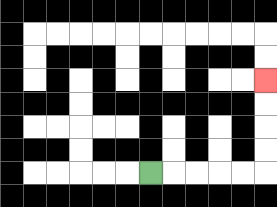{'start': '[6, 7]', 'end': '[11, 3]', 'path_directions': 'R,R,R,R,R,U,U,U,U', 'path_coordinates': '[[6, 7], [7, 7], [8, 7], [9, 7], [10, 7], [11, 7], [11, 6], [11, 5], [11, 4], [11, 3]]'}